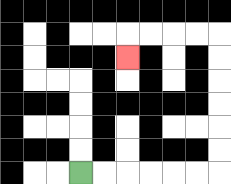{'start': '[3, 7]', 'end': '[5, 2]', 'path_directions': 'R,R,R,R,R,R,U,U,U,U,U,U,L,L,L,L,D', 'path_coordinates': '[[3, 7], [4, 7], [5, 7], [6, 7], [7, 7], [8, 7], [9, 7], [9, 6], [9, 5], [9, 4], [9, 3], [9, 2], [9, 1], [8, 1], [7, 1], [6, 1], [5, 1], [5, 2]]'}